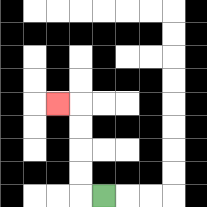{'start': '[4, 8]', 'end': '[2, 4]', 'path_directions': 'L,U,U,U,U,L', 'path_coordinates': '[[4, 8], [3, 8], [3, 7], [3, 6], [3, 5], [3, 4], [2, 4]]'}